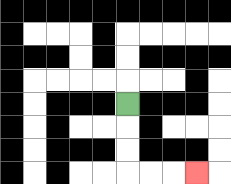{'start': '[5, 4]', 'end': '[8, 7]', 'path_directions': 'D,D,D,R,R,R', 'path_coordinates': '[[5, 4], [5, 5], [5, 6], [5, 7], [6, 7], [7, 7], [8, 7]]'}